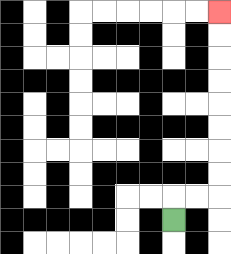{'start': '[7, 9]', 'end': '[9, 0]', 'path_directions': 'U,R,R,U,U,U,U,U,U,U,U', 'path_coordinates': '[[7, 9], [7, 8], [8, 8], [9, 8], [9, 7], [9, 6], [9, 5], [9, 4], [9, 3], [9, 2], [9, 1], [9, 0]]'}